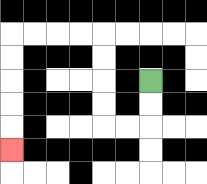{'start': '[6, 3]', 'end': '[0, 6]', 'path_directions': 'D,D,L,L,U,U,U,U,L,L,L,L,D,D,D,D,D', 'path_coordinates': '[[6, 3], [6, 4], [6, 5], [5, 5], [4, 5], [4, 4], [4, 3], [4, 2], [4, 1], [3, 1], [2, 1], [1, 1], [0, 1], [0, 2], [0, 3], [0, 4], [0, 5], [0, 6]]'}